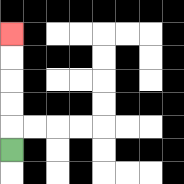{'start': '[0, 6]', 'end': '[0, 1]', 'path_directions': 'U,U,U,U,U', 'path_coordinates': '[[0, 6], [0, 5], [0, 4], [0, 3], [0, 2], [0, 1]]'}